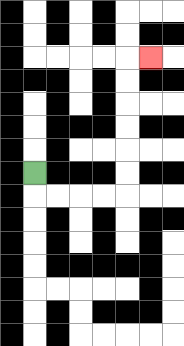{'start': '[1, 7]', 'end': '[6, 2]', 'path_directions': 'D,R,R,R,R,U,U,U,U,U,U,R', 'path_coordinates': '[[1, 7], [1, 8], [2, 8], [3, 8], [4, 8], [5, 8], [5, 7], [5, 6], [5, 5], [5, 4], [5, 3], [5, 2], [6, 2]]'}